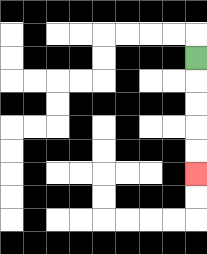{'start': '[8, 2]', 'end': '[8, 7]', 'path_directions': 'D,D,D,D,D', 'path_coordinates': '[[8, 2], [8, 3], [8, 4], [8, 5], [8, 6], [8, 7]]'}